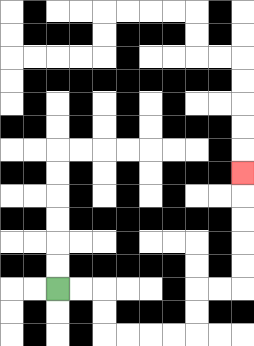{'start': '[2, 12]', 'end': '[10, 7]', 'path_directions': 'R,R,D,D,R,R,R,R,U,U,R,R,U,U,U,U,U', 'path_coordinates': '[[2, 12], [3, 12], [4, 12], [4, 13], [4, 14], [5, 14], [6, 14], [7, 14], [8, 14], [8, 13], [8, 12], [9, 12], [10, 12], [10, 11], [10, 10], [10, 9], [10, 8], [10, 7]]'}